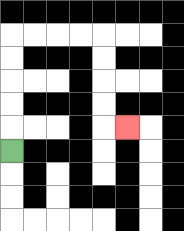{'start': '[0, 6]', 'end': '[5, 5]', 'path_directions': 'U,U,U,U,U,R,R,R,R,D,D,D,D,R', 'path_coordinates': '[[0, 6], [0, 5], [0, 4], [0, 3], [0, 2], [0, 1], [1, 1], [2, 1], [3, 1], [4, 1], [4, 2], [4, 3], [4, 4], [4, 5], [5, 5]]'}